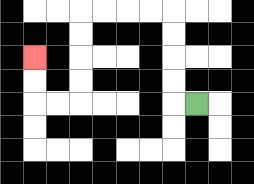{'start': '[8, 4]', 'end': '[1, 2]', 'path_directions': 'L,U,U,U,U,L,L,L,L,D,D,D,D,L,L,U,U', 'path_coordinates': '[[8, 4], [7, 4], [7, 3], [7, 2], [7, 1], [7, 0], [6, 0], [5, 0], [4, 0], [3, 0], [3, 1], [3, 2], [3, 3], [3, 4], [2, 4], [1, 4], [1, 3], [1, 2]]'}